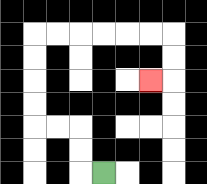{'start': '[4, 7]', 'end': '[6, 3]', 'path_directions': 'L,U,U,L,L,U,U,U,U,R,R,R,R,R,R,D,D,L', 'path_coordinates': '[[4, 7], [3, 7], [3, 6], [3, 5], [2, 5], [1, 5], [1, 4], [1, 3], [1, 2], [1, 1], [2, 1], [3, 1], [4, 1], [5, 1], [6, 1], [7, 1], [7, 2], [7, 3], [6, 3]]'}